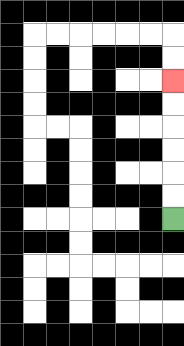{'start': '[7, 9]', 'end': '[7, 3]', 'path_directions': 'U,U,U,U,U,U', 'path_coordinates': '[[7, 9], [7, 8], [7, 7], [7, 6], [7, 5], [7, 4], [7, 3]]'}